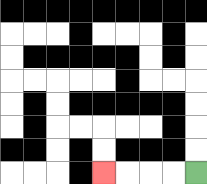{'start': '[8, 7]', 'end': '[4, 7]', 'path_directions': 'L,L,L,L', 'path_coordinates': '[[8, 7], [7, 7], [6, 7], [5, 7], [4, 7]]'}